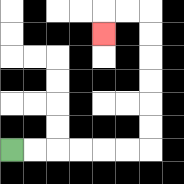{'start': '[0, 6]', 'end': '[4, 1]', 'path_directions': 'R,R,R,R,R,R,U,U,U,U,U,U,L,L,D', 'path_coordinates': '[[0, 6], [1, 6], [2, 6], [3, 6], [4, 6], [5, 6], [6, 6], [6, 5], [6, 4], [6, 3], [6, 2], [6, 1], [6, 0], [5, 0], [4, 0], [4, 1]]'}